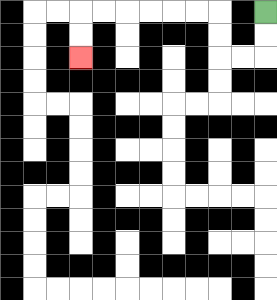{'start': '[11, 0]', 'end': '[3, 2]', 'path_directions': 'D,D,L,L,U,U,L,L,L,L,L,L,D,D', 'path_coordinates': '[[11, 0], [11, 1], [11, 2], [10, 2], [9, 2], [9, 1], [9, 0], [8, 0], [7, 0], [6, 0], [5, 0], [4, 0], [3, 0], [3, 1], [3, 2]]'}